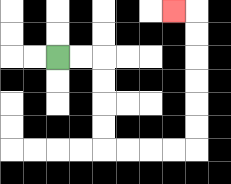{'start': '[2, 2]', 'end': '[7, 0]', 'path_directions': 'R,R,D,D,D,D,R,R,R,R,U,U,U,U,U,U,L', 'path_coordinates': '[[2, 2], [3, 2], [4, 2], [4, 3], [4, 4], [4, 5], [4, 6], [5, 6], [6, 6], [7, 6], [8, 6], [8, 5], [8, 4], [8, 3], [8, 2], [8, 1], [8, 0], [7, 0]]'}